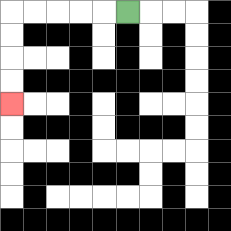{'start': '[5, 0]', 'end': '[0, 4]', 'path_directions': 'L,L,L,L,L,D,D,D,D', 'path_coordinates': '[[5, 0], [4, 0], [3, 0], [2, 0], [1, 0], [0, 0], [0, 1], [0, 2], [0, 3], [0, 4]]'}